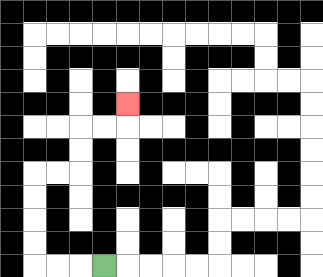{'start': '[4, 11]', 'end': '[5, 4]', 'path_directions': 'L,L,L,U,U,U,U,R,R,U,U,R,R,U', 'path_coordinates': '[[4, 11], [3, 11], [2, 11], [1, 11], [1, 10], [1, 9], [1, 8], [1, 7], [2, 7], [3, 7], [3, 6], [3, 5], [4, 5], [5, 5], [5, 4]]'}